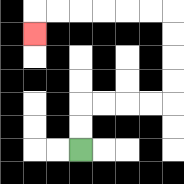{'start': '[3, 6]', 'end': '[1, 1]', 'path_directions': 'U,U,R,R,R,R,U,U,U,U,L,L,L,L,L,L,D', 'path_coordinates': '[[3, 6], [3, 5], [3, 4], [4, 4], [5, 4], [6, 4], [7, 4], [7, 3], [7, 2], [7, 1], [7, 0], [6, 0], [5, 0], [4, 0], [3, 0], [2, 0], [1, 0], [1, 1]]'}